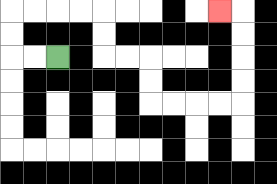{'start': '[2, 2]', 'end': '[9, 0]', 'path_directions': 'L,L,U,U,R,R,R,R,D,D,R,R,D,D,R,R,R,R,U,U,U,U,L', 'path_coordinates': '[[2, 2], [1, 2], [0, 2], [0, 1], [0, 0], [1, 0], [2, 0], [3, 0], [4, 0], [4, 1], [4, 2], [5, 2], [6, 2], [6, 3], [6, 4], [7, 4], [8, 4], [9, 4], [10, 4], [10, 3], [10, 2], [10, 1], [10, 0], [9, 0]]'}